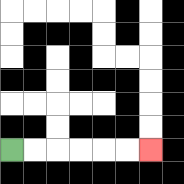{'start': '[0, 6]', 'end': '[6, 6]', 'path_directions': 'R,R,R,R,R,R', 'path_coordinates': '[[0, 6], [1, 6], [2, 6], [3, 6], [4, 6], [5, 6], [6, 6]]'}